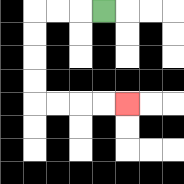{'start': '[4, 0]', 'end': '[5, 4]', 'path_directions': 'L,L,L,D,D,D,D,R,R,R,R', 'path_coordinates': '[[4, 0], [3, 0], [2, 0], [1, 0], [1, 1], [1, 2], [1, 3], [1, 4], [2, 4], [3, 4], [4, 4], [5, 4]]'}